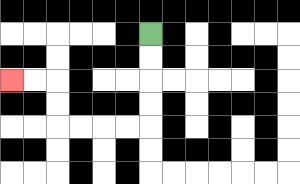{'start': '[6, 1]', 'end': '[0, 3]', 'path_directions': 'D,D,D,D,L,L,L,L,U,U,L,L', 'path_coordinates': '[[6, 1], [6, 2], [6, 3], [6, 4], [6, 5], [5, 5], [4, 5], [3, 5], [2, 5], [2, 4], [2, 3], [1, 3], [0, 3]]'}